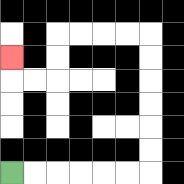{'start': '[0, 7]', 'end': '[0, 2]', 'path_directions': 'R,R,R,R,R,R,U,U,U,U,U,U,L,L,L,L,D,D,L,L,U', 'path_coordinates': '[[0, 7], [1, 7], [2, 7], [3, 7], [4, 7], [5, 7], [6, 7], [6, 6], [6, 5], [6, 4], [6, 3], [6, 2], [6, 1], [5, 1], [4, 1], [3, 1], [2, 1], [2, 2], [2, 3], [1, 3], [0, 3], [0, 2]]'}